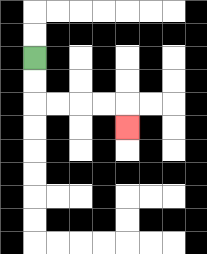{'start': '[1, 2]', 'end': '[5, 5]', 'path_directions': 'D,D,R,R,R,R,D', 'path_coordinates': '[[1, 2], [1, 3], [1, 4], [2, 4], [3, 4], [4, 4], [5, 4], [5, 5]]'}